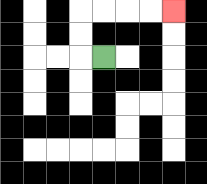{'start': '[4, 2]', 'end': '[7, 0]', 'path_directions': 'L,U,U,R,R,R,R', 'path_coordinates': '[[4, 2], [3, 2], [3, 1], [3, 0], [4, 0], [5, 0], [6, 0], [7, 0]]'}